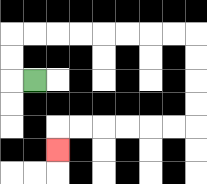{'start': '[1, 3]', 'end': '[2, 6]', 'path_directions': 'L,U,U,R,R,R,R,R,R,R,R,D,D,D,D,L,L,L,L,L,L,D', 'path_coordinates': '[[1, 3], [0, 3], [0, 2], [0, 1], [1, 1], [2, 1], [3, 1], [4, 1], [5, 1], [6, 1], [7, 1], [8, 1], [8, 2], [8, 3], [8, 4], [8, 5], [7, 5], [6, 5], [5, 5], [4, 5], [3, 5], [2, 5], [2, 6]]'}